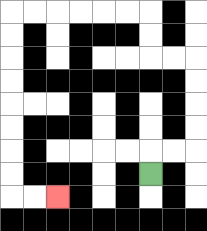{'start': '[6, 7]', 'end': '[2, 8]', 'path_directions': 'U,R,R,U,U,U,U,L,L,U,U,L,L,L,L,L,L,D,D,D,D,D,D,D,D,R,R', 'path_coordinates': '[[6, 7], [6, 6], [7, 6], [8, 6], [8, 5], [8, 4], [8, 3], [8, 2], [7, 2], [6, 2], [6, 1], [6, 0], [5, 0], [4, 0], [3, 0], [2, 0], [1, 0], [0, 0], [0, 1], [0, 2], [0, 3], [0, 4], [0, 5], [0, 6], [0, 7], [0, 8], [1, 8], [2, 8]]'}